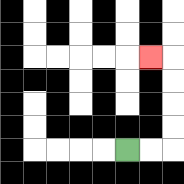{'start': '[5, 6]', 'end': '[6, 2]', 'path_directions': 'R,R,U,U,U,U,L', 'path_coordinates': '[[5, 6], [6, 6], [7, 6], [7, 5], [7, 4], [7, 3], [7, 2], [6, 2]]'}